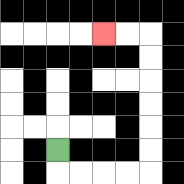{'start': '[2, 6]', 'end': '[4, 1]', 'path_directions': 'D,R,R,R,R,U,U,U,U,U,U,L,L', 'path_coordinates': '[[2, 6], [2, 7], [3, 7], [4, 7], [5, 7], [6, 7], [6, 6], [6, 5], [6, 4], [6, 3], [6, 2], [6, 1], [5, 1], [4, 1]]'}